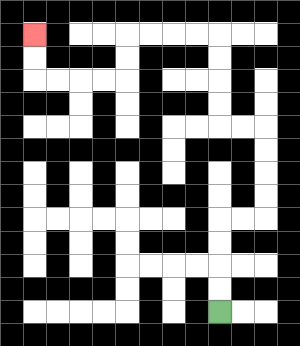{'start': '[9, 13]', 'end': '[1, 1]', 'path_directions': 'U,U,U,U,R,R,U,U,U,U,L,L,U,U,U,U,L,L,L,L,D,D,L,L,L,L,U,U', 'path_coordinates': '[[9, 13], [9, 12], [9, 11], [9, 10], [9, 9], [10, 9], [11, 9], [11, 8], [11, 7], [11, 6], [11, 5], [10, 5], [9, 5], [9, 4], [9, 3], [9, 2], [9, 1], [8, 1], [7, 1], [6, 1], [5, 1], [5, 2], [5, 3], [4, 3], [3, 3], [2, 3], [1, 3], [1, 2], [1, 1]]'}